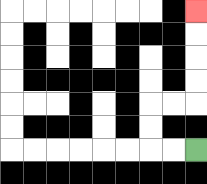{'start': '[8, 6]', 'end': '[8, 0]', 'path_directions': 'L,L,U,U,R,R,U,U,U,U', 'path_coordinates': '[[8, 6], [7, 6], [6, 6], [6, 5], [6, 4], [7, 4], [8, 4], [8, 3], [8, 2], [8, 1], [8, 0]]'}